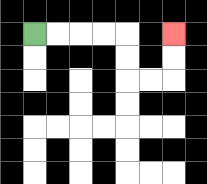{'start': '[1, 1]', 'end': '[7, 1]', 'path_directions': 'R,R,R,R,D,D,R,R,U,U', 'path_coordinates': '[[1, 1], [2, 1], [3, 1], [4, 1], [5, 1], [5, 2], [5, 3], [6, 3], [7, 3], [7, 2], [7, 1]]'}